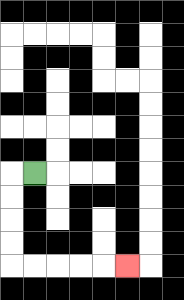{'start': '[1, 7]', 'end': '[5, 11]', 'path_directions': 'L,D,D,D,D,R,R,R,R,R', 'path_coordinates': '[[1, 7], [0, 7], [0, 8], [0, 9], [0, 10], [0, 11], [1, 11], [2, 11], [3, 11], [4, 11], [5, 11]]'}